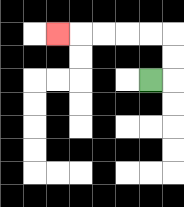{'start': '[6, 3]', 'end': '[2, 1]', 'path_directions': 'R,U,U,L,L,L,L,L', 'path_coordinates': '[[6, 3], [7, 3], [7, 2], [7, 1], [6, 1], [5, 1], [4, 1], [3, 1], [2, 1]]'}